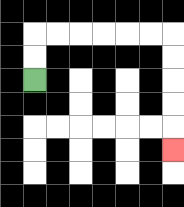{'start': '[1, 3]', 'end': '[7, 6]', 'path_directions': 'U,U,R,R,R,R,R,R,D,D,D,D,D', 'path_coordinates': '[[1, 3], [1, 2], [1, 1], [2, 1], [3, 1], [4, 1], [5, 1], [6, 1], [7, 1], [7, 2], [7, 3], [7, 4], [7, 5], [7, 6]]'}